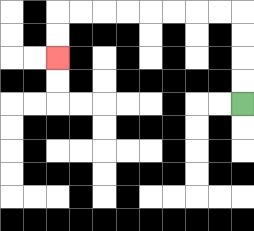{'start': '[10, 4]', 'end': '[2, 2]', 'path_directions': 'U,U,U,U,L,L,L,L,L,L,L,L,D,D', 'path_coordinates': '[[10, 4], [10, 3], [10, 2], [10, 1], [10, 0], [9, 0], [8, 0], [7, 0], [6, 0], [5, 0], [4, 0], [3, 0], [2, 0], [2, 1], [2, 2]]'}